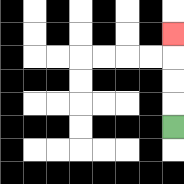{'start': '[7, 5]', 'end': '[7, 1]', 'path_directions': 'U,U,U,U', 'path_coordinates': '[[7, 5], [7, 4], [7, 3], [7, 2], [7, 1]]'}